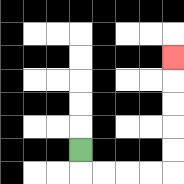{'start': '[3, 6]', 'end': '[7, 2]', 'path_directions': 'D,R,R,R,R,U,U,U,U,U', 'path_coordinates': '[[3, 6], [3, 7], [4, 7], [5, 7], [6, 7], [7, 7], [7, 6], [7, 5], [7, 4], [7, 3], [7, 2]]'}